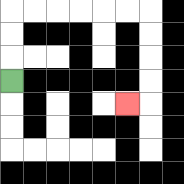{'start': '[0, 3]', 'end': '[5, 4]', 'path_directions': 'U,U,U,R,R,R,R,R,R,D,D,D,D,L', 'path_coordinates': '[[0, 3], [0, 2], [0, 1], [0, 0], [1, 0], [2, 0], [3, 0], [4, 0], [5, 0], [6, 0], [6, 1], [6, 2], [6, 3], [6, 4], [5, 4]]'}